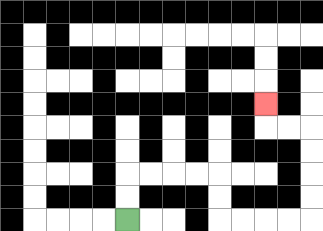{'start': '[5, 9]', 'end': '[11, 4]', 'path_directions': 'U,U,R,R,R,R,D,D,R,R,R,R,U,U,U,U,L,L,U', 'path_coordinates': '[[5, 9], [5, 8], [5, 7], [6, 7], [7, 7], [8, 7], [9, 7], [9, 8], [9, 9], [10, 9], [11, 9], [12, 9], [13, 9], [13, 8], [13, 7], [13, 6], [13, 5], [12, 5], [11, 5], [11, 4]]'}